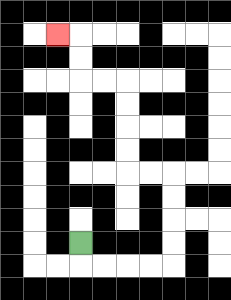{'start': '[3, 10]', 'end': '[2, 1]', 'path_directions': 'D,R,R,R,R,U,U,U,U,L,L,U,U,U,U,L,L,U,U,L', 'path_coordinates': '[[3, 10], [3, 11], [4, 11], [5, 11], [6, 11], [7, 11], [7, 10], [7, 9], [7, 8], [7, 7], [6, 7], [5, 7], [5, 6], [5, 5], [5, 4], [5, 3], [4, 3], [3, 3], [3, 2], [3, 1], [2, 1]]'}